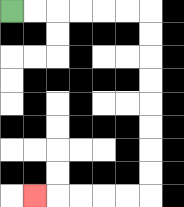{'start': '[0, 0]', 'end': '[1, 8]', 'path_directions': 'R,R,R,R,R,R,D,D,D,D,D,D,D,D,L,L,L,L,L', 'path_coordinates': '[[0, 0], [1, 0], [2, 0], [3, 0], [4, 0], [5, 0], [6, 0], [6, 1], [6, 2], [6, 3], [6, 4], [6, 5], [6, 6], [6, 7], [6, 8], [5, 8], [4, 8], [3, 8], [2, 8], [1, 8]]'}